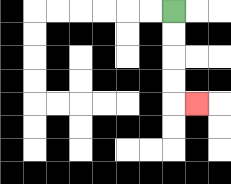{'start': '[7, 0]', 'end': '[8, 4]', 'path_directions': 'D,D,D,D,R', 'path_coordinates': '[[7, 0], [7, 1], [7, 2], [7, 3], [7, 4], [8, 4]]'}